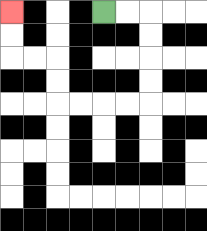{'start': '[4, 0]', 'end': '[0, 0]', 'path_directions': 'R,R,D,D,D,D,L,L,L,L,U,U,L,L,U,U', 'path_coordinates': '[[4, 0], [5, 0], [6, 0], [6, 1], [6, 2], [6, 3], [6, 4], [5, 4], [4, 4], [3, 4], [2, 4], [2, 3], [2, 2], [1, 2], [0, 2], [0, 1], [0, 0]]'}